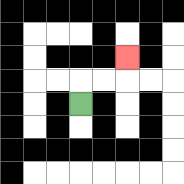{'start': '[3, 4]', 'end': '[5, 2]', 'path_directions': 'U,R,R,U', 'path_coordinates': '[[3, 4], [3, 3], [4, 3], [5, 3], [5, 2]]'}